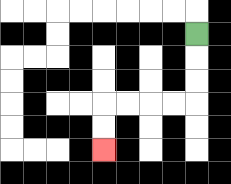{'start': '[8, 1]', 'end': '[4, 6]', 'path_directions': 'D,D,D,L,L,L,L,D,D', 'path_coordinates': '[[8, 1], [8, 2], [8, 3], [8, 4], [7, 4], [6, 4], [5, 4], [4, 4], [4, 5], [4, 6]]'}